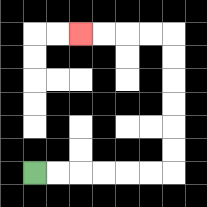{'start': '[1, 7]', 'end': '[3, 1]', 'path_directions': 'R,R,R,R,R,R,U,U,U,U,U,U,L,L,L,L', 'path_coordinates': '[[1, 7], [2, 7], [3, 7], [4, 7], [5, 7], [6, 7], [7, 7], [7, 6], [7, 5], [7, 4], [7, 3], [7, 2], [7, 1], [6, 1], [5, 1], [4, 1], [3, 1]]'}